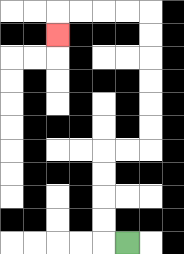{'start': '[5, 10]', 'end': '[2, 1]', 'path_directions': 'L,U,U,U,U,R,R,U,U,U,U,U,U,L,L,L,L,D', 'path_coordinates': '[[5, 10], [4, 10], [4, 9], [4, 8], [4, 7], [4, 6], [5, 6], [6, 6], [6, 5], [6, 4], [6, 3], [6, 2], [6, 1], [6, 0], [5, 0], [4, 0], [3, 0], [2, 0], [2, 1]]'}